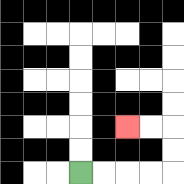{'start': '[3, 7]', 'end': '[5, 5]', 'path_directions': 'R,R,R,R,U,U,L,L', 'path_coordinates': '[[3, 7], [4, 7], [5, 7], [6, 7], [7, 7], [7, 6], [7, 5], [6, 5], [5, 5]]'}